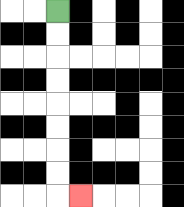{'start': '[2, 0]', 'end': '[3, 8]', 'path_directions': 'D,D,D,D,D,D,D,D,R', 'path_coordinates': '[[2, 0], [2, 1], [2, 2], [2, 3], [2, 4], [2, 5], [2, 6], [2, 7], [2, 8], [3, 8]]'}